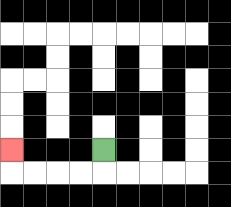{'start': '[4, 6]', 'end': '[0, 6]', 'path_directions': 'D,L,L,L,L,U', 'path_coordinates': '[[4, 6], [4, 7], [3, 7], [2, 7], [1, 7], [0, 7], [0, 6]]'}